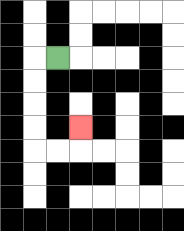{'start': '[2, 2]', 'end': '[3, 5]', 'path_directions': 'L,D,D,D,D,R,R,U', 'path_coordinates': '[[2, 2], [1, 2], [1, 3], [1, 4], [1, 5], [1, 6], [2, 6], [3, 6], [3, 5]]'}